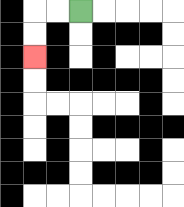{'start': '[3, 0]', 'end': '[1, 2]', 'path_directions': 'L,L,D,D', 'path_coordinates': '[[3, 0], [2, 0], [1, 0], [1, 1], [1, 2]]'}